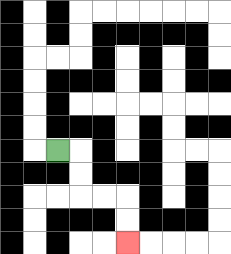{'start': '[2, 6]', 'end': '[5, 10]', 'path_directions': 'R,D,D,R,R,D,D', 'path_coordinates': '[[2, 6], [3, 6], [3, 7], [3, 8], [4, 8], [5, 8], [5, 9], [5, 10]]'}